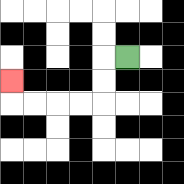{'start': '[5, 2]', 'end': '[0, 3]', 'path_directions': 'L,D,D,L,L,L,L,U', 'path_coordinates': '[[5, 2], [4, 2], [4, 3], [4, 4], [3, 4], [2, 4], [1, 4], [0, 4], [0, 3]]'}